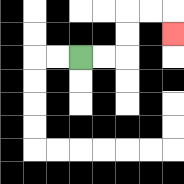{'start': '[3, 2]', 'end': '[7, 1]', 'path_directions': 'R,R,U,U,R,R,D', 'path_coordinates': '[[3, 2], [4, 2], [5, 2], [5, 1], [5, 0], [6, 0], [7, 0], [7, 1]]'}